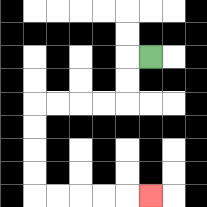{'start': '[6, 2]', 'end': '[6, 8]', 'path_directions': 'L,D,D,L,L,L,L,D,D,D,D,R,R,R,R,R', 'path_coordinates': '[[6, 2], [5, 2], [5, 3], [5, 4], [4, 4], [3, 4], [2, 4], [1, 4], [1, 5], [1, 6], [1, 7], [1, 8], [2, 8], [3, 8], [4, 8], [5, 8], [6, 8]]'}